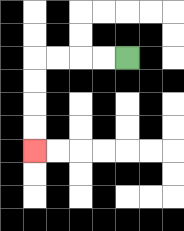{'start': '[5, 2]', 'end': '[1, 6]', 'path_directions': 'L,L,L,L,D,D,D,D', 'path_coordinates': '[[5, 2], [4, 2], [3, 2], [2, 2], [1, 2], [1, 3], [1, 4], [1, 5], [1, 6]]'}